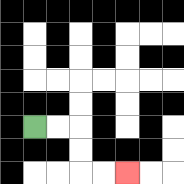{'start': '[1, 5]', 'end': '[5, 7]', 'path_directions': 'R,R,D,D,R,R', 'path_coordinates': '[[1, 5], [2, 5], [3, 5], [3, 6], [3, 7], [4, 7], [5, 7]]'}